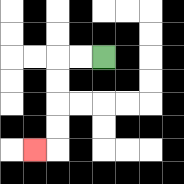{'start': '[4, 2]', 'end': '[1, 6]', 'path_directions': 'L,L,D,D,D,D,L', 'path_coordinates': '[[4, 2], [3, 2], [2, 2], [2, 3], [2, 4], [2, 5], [2, 6], [1, 6]]'}